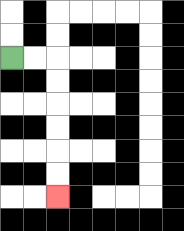{'start': '[0, 2]', 'end': '[2, 8]', 'path_directions': 'R,R,D,D,D,D,D,D', 'path_coordinates': '[[0, 2], [1, 2], [2, 2], [2, 3], [2, 4], [2, 5], [2, 6], [2, 7], [2, 8]]'}